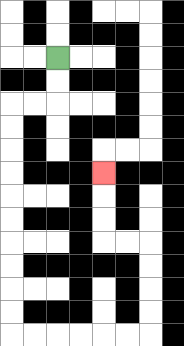{'start': '[2, 2]', 'end': '[4, 7]', 'path_directions': 'D,D,L,L,D,D,D,D,D,D,D,D,D,D,R,R,R,R,R,R,U,U,U,U,L,L,U,U,U', 'path_coordinates': '[[2, 2], [2, 3], [2, 4], [1, 4], [0, 4], [0, 5], [0, 6], [0, 7], [0, 8], [0, 9], [0, 10], [0, 11], [0, 12], [0, 13], [0, 14], [1, 14], [2, 14], [3, 14], [4, 14], [5, 14], [6, 14], [6, 13], [6, 12], [6, 11], [6, 10], [5, 10], [4, 10], [4, 9], [4, 8], [4, 7]]'}